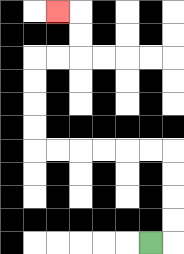{'start': '[6, 10]', 'end': '[2, 0]', 'path_directions': 'R,U,U,U,U,L,L,L,L,L,L,U,U,U,U,R,R,U,U,L', 'path_coordinates': '[[6, 10], [7, 10], [7, 9], [7, 8], [7, 7], [7, 6], [6, 6], [5, 6], [4, 6], [3, 6], [2, 6], [1, 6], [1, 5], [1, 4], [1, 3], [1, 2], [2, 2], [3, 2], [3, 1], [3, 0], [2, 0]]'}